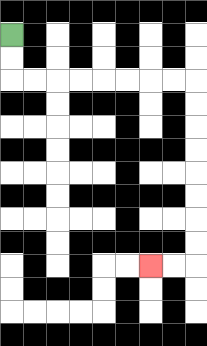{'start': '[0, 1]', 'end': '[6, 11]', 'path_directions': 'D,D,R,R,R,R,R,R,R,R,D,D,D,D,D,D,D,D,L,L', 'path_coordinates': '[[0, 1], [0, 2], [0, 3], [1, 3], [2, 3], [3, 3], [4, 3], [5, 3], [6, 3], [7, 3], [8, 3], [8, 4], [8, 5], [8, 6], [8, 7], [8, 8], [8, 9], [8, 10], [8, 11], [7, 11], [6, 11]]'}